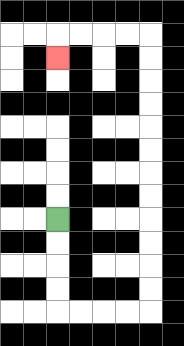{'start': '[2, 9]', 'end': '[2, 2]', 'path_directions': 'D,D,D,D,R,R,R,R,U,U,U,U,U,U,U,U,U,U,U,U,L,L,L,L,D', 'path_coordinates': '[[2, 9], [2, 10], [2, 11], [2, 12], [2, 13], [3, 13], [4, 13], [5, 13], [6, 13], [6, 12], [6, 11], [6, 10], [6, 9], [6, 8], [6, 7], [6, 6], [6, 5], [6, 4], [6, 3], [6, 2], [6, 1], [5, 1], [4, 1], [3, 1], [2, 1], [2, 2]]'}